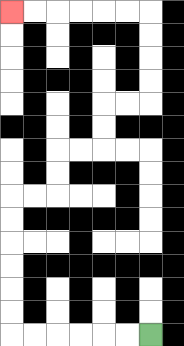{'start': '[6, 14]', 'end': '[0, 0]', 'path_directions': 'L,L,L,L,L,L,U,U,U,U,U,U,R,R,U,U,R,R,U,U,R,R,U,U,U,U,L,L,L,L,L,L', 'path_coordinates': '[[6, 14], [5, 14], [4, 14], [3, 14], [2, 14], [1, 14], [0, 14], [0, 13], [0, 12], [0, 11], [0, 10], [0, 9], [0, 8], [1, 8], [2, 8], [2, 7], [2, 6], [3, 6], [4, 6], [4, 5], [4, 4], [5, 4], [6, 4], [6, 3], [6, 2], [6, 1], [6, 0], [5, 0], [4, 0], [3, 0], [2, 0], [1, 0], [0, 0]]'}